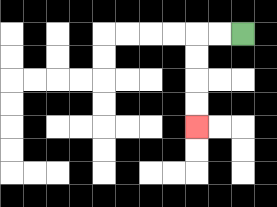{'start': '[10, 1]', 'end': '[8, 5]', 'path_directions': 'L,L,D,D,D,D', 'path_coordinates': '[[10, 1], [9, 1], [8, 1], [8, 2], [8, 3], [8, 4], [8, 5]]'}